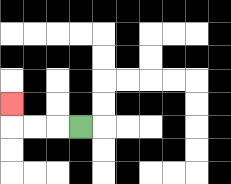{'start': '[3, 5]', 'end': '[0, 4]', 'path_directions': 'L,L,L,U', 'path_coordinates': '[[3, 5], [2, 5], [1, 5], [0, 5], [0, 4]]'}